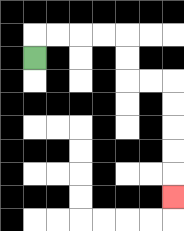{'start': '[1, 2]', 'end': '[7, 8]', 'path_directions': 'U,R,R,R,R,D,D,R,R,D,D,D,D,D', 'path_coordinates': '[[1, 2], [1, 1], [2, 1], [3, 1], [4, 1], [5, 1], [5, 2], [5, 3], [6, 3], [7, 3], [7, 4], [7, 5], [7, 6], [7, 7], [7, 8]]'}